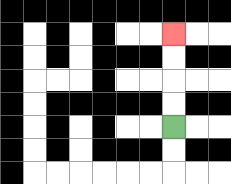{'start': '[7, 5]', 'end': '[7, 1]', 'path_directions': 'U,U,U,U', 'path_coordinates': '[[7, 5], [7, 4], [7, 3], [7, 2], [7, 1]]'}